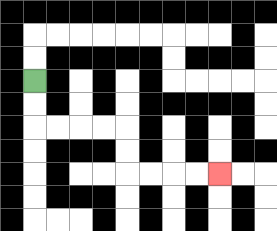{'start': '[1, 3]', 'end': '[9, 7]', 'path_directions': 'D,D,R,R,R,R,D,D,R,R,R,R', 'path_coordinates': '[[1, 3], [1, 4], [1, 5], [2, 5], [3, 5], [4, 5], [5, 5], [5, 6], [5, 7], [6, 7], [7, 7], [8, 7], [9, 7]]'}